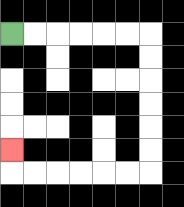{'start': '[0, 1]', 'end': '[0, 6]', 'path_directions': 'R,R,R,R,R,R,D,D,D,D,D,D,L,L,L,L,L,L,U', 'path_coordinates': '[[0, 1], [1, 1], [2, 1], [3, 1], [4, 1], [5, 1], [6, 1], [6, 2], [6, 3], [6, 4], [6, 5], [6, 6], [6, 7], [5, 7], [4, 7], [3, 7], [2, 7], [1, 7], [0, 7], [0, 6]]'}